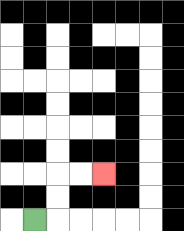{'start': '[1, 9]', 'end': '[4, 7]', 'path_directions': 'R,U,U,R,R', 'path_coordinates': '[[1, 9], [2, 9], [2, 8], [2, 7], [3, 7], [4, 7]]'}